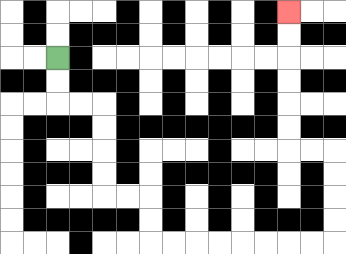{'start': '[2, 2]', 'end': '[12, 0]', 'path_directions': 'D,D,R,R,D,D,D,D,R,R,D,D,R,R,R,R,R,R,R,R,U,U,U,U,L,L,U,U,U,U,U,U', 'path_coordinates': '[[2, 2], [2, 3], [2, 4], [3, 4], [4, 4], [4, 5], [4, 6], [4, 7], [4, 8], [5, 8], [6, 8], [6, 9], [6, 10], [7, 10], [8, 10], [9, 10], [10, 10], [11, 10], [12, 10], [13, 10], [14, 10], [14, 9], [14, 8], [14, 7], [14, 6], [13, 6], [12, 6], [12, 5], [12, 4], [12, 3], [12, 2], [12, 1], [12, 0]]'}